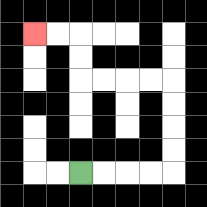{'start': '[3, 7]', 'end': '[1, 1]', 'path_directions': 'R,R,R,R,U,U,U,U,L,L,L,L,U,U,L,L', 'path_coordinates': '[[3, 7], [4, 7], [5, 7], [6, 7], [7, 7], [7, 6], [7, 5], [7, 4], [7, 3], [6, 3], [5, 3], [4, 3], [3, 3], [3, 2], [3, 1], [2, 1], [1, 1]]'}